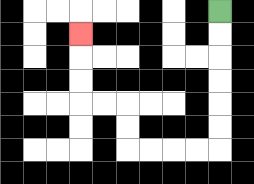{'start': '[9, 0]', 'end': '[3, 1]', 'path_directions': 'D,D,D,D,D,D,L,L,L,L,U,U,L,L,U,U,U', 'path_coordinates': '[[9, 0], [9, 1], [9, 2], [9, 3], [9, 4], [9, 5], [9, 6], [8, 6], [7, 6], [6, 6], [5, 6], [5, 5], [5, 4], [4, 4], [3, 4], [3, 3], [3, 2], [3, 1]]'}